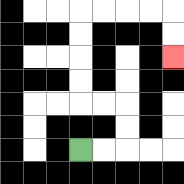{'start': '[3, 6]', 'end': '[7, 2]', 'path_directions': 'R,R,U,U,L,L,U,U,U,U,R,R,R,R,D,D', 'path_coordinates': '[[3, 6], [4, 6], [5, 6], [5, 5], [5, 4], [4, 4], [3, 4], [3, 3], [3, 2], [3, 1], [3, 0], [4, 0], [5, 0], [6, 0], [7, 0], [7, 1], [7, 2]]'}